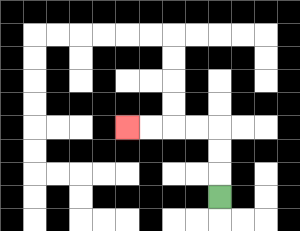{'start': '[9, 8]', 'end': '[5, 5]', 'path_directions': 'U,U,U,L,L,L,L', 'path_coordinates': '[[9, 8], [9, 7], [9, 6], [9, 5], [8, 5], [7, 5], [6, 5], [5, 5]]'}